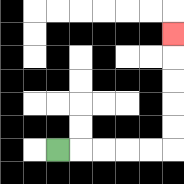{'start': '[2, 6]', 'end': '[7, 1]', 'path_directions': 'R,R,R,R,R,U,U,U,U,U', 'path_coordinates': '[[2, 6], [3, 6], [4, 6], [5, 6], [6, 6], [7, 6], [7, 5], [7, 4], [7, 3], [7, 2], [7, 1]]'}